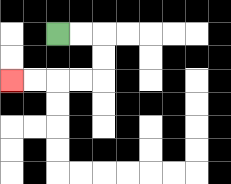{'start': '[2, 1]', 'end': '[0, 3]', 'path_directions': 'R,R,D,D,L,L,L,L', 'path_coordinates': '[[2, 1], [3, 1], [4, 1], [4, 2], [4, 3], [3, 3], [2, 3], [1, 3], [0, 3]]'}